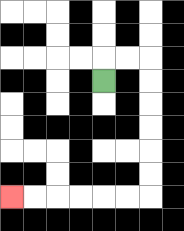{'start': '[4, 3]', 'end': '[0, 8]', 'path_directions': 'U,R,R,D,D,D,D,D,D,L,L,L,L,L,L', 'path_coordinates': '[[4, 3], [4, 2], [5, 2], [6, 2], [6, 3], [6, 4], [6, 5], [6, 6], [6, 7], [6, 8], [5, 8], [4, 8], [3, 8], [2, 8], [1, 8], [0, 8]]'}